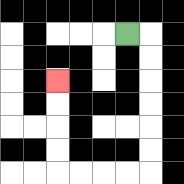{'start': '[5, 1]', 'end': '[2, 3]', 'path_directions': 'R,D,D,D,D,D,D,L,L,L,L,U,U,U,U', 'path_coordinates': '[[5, 1], [6, 1], [6, 2], [6, 3], [6, 4], [6, 5], [6, 6], [6, 7], [5, 7], [4, 7], [3, 7], [2, 7], [2, 6], [2, 5], [2, 4], [2, 3]]'}